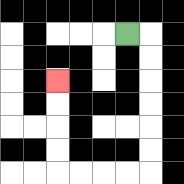{'start': '[5, 1]', 'end': '[2, 3]', 'path_directions': 'R,D,D,D,D,D,D,L,L,L,L,U,U,U,U', 'path_coordinates': '[[5, 1], [6, 1], [6, 2], [6, 3], [6, 4], [6, 5], [6, 6], [6, 7], [5, 7], [4, 7], [3, 7], [2, 7], [2, 6], [2, 5], [2, 4], [2, 3]]'}